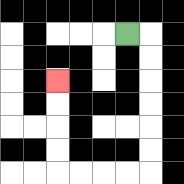{'start': '[5, 1]', 'end': '[2, 3]', 'path_directions': 'R,D,D,D,D,D,D,L,L,L,L,U,U,U,U', 'path_coordinates': '[[5, 1], [6, 1], [6, 2], [6, 3], [6, 4], [6, 5], [6, 6], [6, 7], [5, 7], [4, 7], [3, 7], [2, 7], [2, 6], [2, 5], [2, 4], [2, 3]]'}